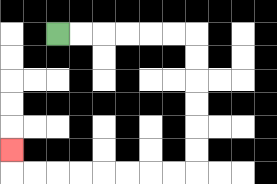{'start': '[2, 1]', 'end': '[0, 6]', 'path_directions': 'R,R,R,R,R,R,D,D,D,D,D,D,L,L,L,L,L,L,L,L,U', 'path_coordinates': '[[2, 1], [3, 1], [4, 1], [5, 1], [6, 1], [7, 1], [8, 1], [8, 2], [8, 3], [8, 4], [8, 5], [8, 6], [8, 7], [7, 7], [6, 7], [5, 7], [4, 7], [3, 7], [2, 7], [1, 7], [0, 7], [0, 6]]'}